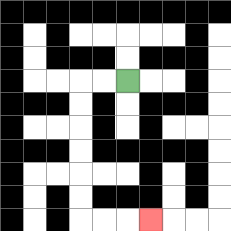{'start': '[5, 3]', 'end': '[6, 9]', 'path_directions': 'L,L,D,D,D,D,D,D,R,R,R', 'path_coordinates': '[[5, 3], [4, 3], [3, 3], [3, 4], [3, 5], [3, 6], [3, 7], [3, 8], [3, 9], [4, 9], [5, 9], [6, 9]]'}